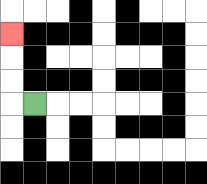{'start': '[1, 4]', 'end': '[0, 1]', 'path_directions': 'L,U,U,U', 'path_coordinates': '[[1, 4], [0, 4], [0, 3], [0, 2], [0, 1]]'}